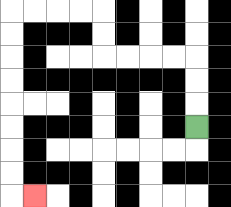{'start': '[8, 5]', 'end': '[1, 8]', 'path_directions': 'U,U,U,L,L,L,L,U,U,L,L,L,L,D,D,D,D,D,D,D,D,R', 'path_coordinates': '[[8, 5], [8, 4], [8, 3], [8, 2], [7, 2], [6, 2], [5, 2], [4, 2], [4, 1], [4, 0], [3, 0], [2, 0], [1, 0], [0, 0], [0, 1], [0, 2], [0, 3], [0, 4], [0, 5], [0, 6], [0, 7], [0, 8], [1, 8]]'}